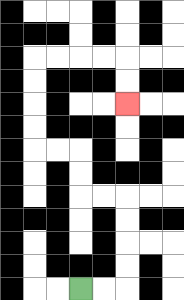{'start': '[3, 12]', 'end': '[5, 4]', 'path_directions': 'R,R,U,U,U,U,L,L,U,U,L,L,U,U,U,U,R,R,R,R,D,D', 'path_coordinates': '[[3, 12], [4, 12], [5, 12], [5, 11], [5, 10], [5, 9], [5, 8], [4, 8], [3, 8], [3, 7], [3, 6], [2, 6], [1, 6], [1, 5], [1, 4], [1, 3], [1, 2], [2, 2], [3, 2], [4, 2], [5, 2], [5, 3], [5, 4]]'}